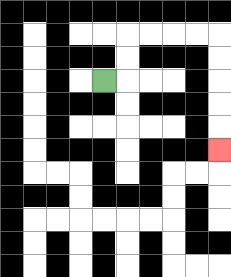{'start': '[4, 3]', 'end': '[9, 6]', 'path_directions': 'R,U,U,R,R,R,R,D,D,D,D,D', 'path_coordinates': '[[4, 3], [5, 3], [5, 2], [5, 1], [6, 1], [7, 1], [8, 1], [9, 1], [9, 2], [9, 3], [9, 4], [9, 5], [9, 6]]'}